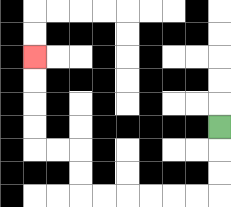{'start': '[9, 5]', 'end': '[1, 2]', 'path_directions': 'D,D,D,L,L,L,L,L,L,U,U,L,L,U,U,U,U', 'path_coordinates': '[[9, 5], [9, 6], [9, 7], [9, 8], [8, 8], [7, 8], [6, 8], [5, 8], [4, 8], [3, 8], [3, 7], [3, 6], [2, 6], [1, 6], [1, 5], [1, 4], [1, 3], [1, 2]]'}